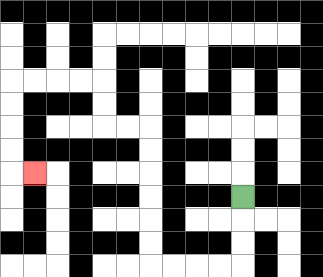{'start': '[10, 8]', 'end': '[1, 7]', 'path_directions': 'D,D,D,L,L,L,L,U,U,U,U,U,U,L,L,U,U,L,L,L,L,D,D,D,D,R', 'path_coordinates': '[[10, 8], [10, 9], [10, 10], [10, 11], [9, 11], [8, 11], [7, 11], [6, 11], [6, 10], [6, 9], [6, 8], [6, 7], [6, 6], [6, 5], [5, 5], [4, 5], [4, 4], [4, 3], [3, 3], [2, 3], [1, 3], [0, 3], [0, 4], [0, 5], [0, 6], [0, 7], [1, 7]]'}